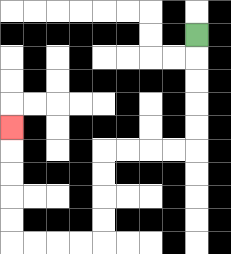{'start': '[8, 1]', 'end': '[0, 5]', 'path_directions': 'D,D,D,D,D,L,L,L,L,D,D,D,D,L,L,L,L,U,U,U,U,U', 'path_coordinates': '[[8, 1], [8, 2], [8, 3], [8, 4], [8, 5], [8, 6], [7, 6], [6, 6], [5, 6], [4, 6], [4, 7], [4, 8], [4, 9], [4, 10], [3, 10], [2, 10], [1, 10], [0, 10], [0, 9], [0, 8], [0, 7], [0, 6], [0, 5]]'}